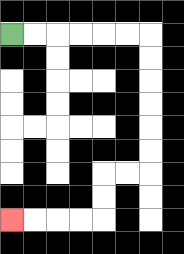{'start': '[0, 1]', 'end': '[0, 9]', 'path_directions': 'R,R,R,R,R,R,D,D,D,D,D,D,L,L,D,D,L,L,L,L', 'path_coordinates': '[[0, 1], [1, 1], [2, 1], [3, 1], [4, 1], [5, 1], [6, 1], [6, 2], [6, 3], [6, 4], [6, 5], [6, 6], [6, 7], [5, 7], [4, 7], [4, 8], [4, 9], [3, 9], [2, 9], [1, 9], [0, 9]]'}